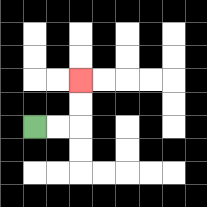{'start': '[1, 5]', 'end': '[3, 3]', 'path_directions': 'R,R,U,U', 'path_coordinates': '[[1, 5], [2, 5], [3, 5], [3, 4], [3, 3]]'}